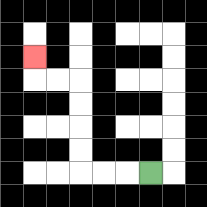{'start': '[6, 7]', 'end': '[1, 2]', 'path_directions': 'L,L,L,U,U,U,U,L,L,U', 'path_coordinates': '[[6, 7], [5, 7], [4, 7], [3, 7], [3, 6], [3, 5], [3, 4], [3, 3], [2, 3], [1, 3], [1, 2]]'}